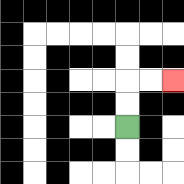{'start': '[5, 5]', 'end': '[7, 3]', 'path_directions': 'U,U,R,R', 'path_coordinates': '[[5, 5], [5, 4], [5, 3], [6, 3], [7, 3]]'}